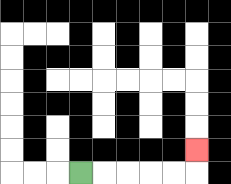{'start': '[3, 7]', 'end': '[8, 6]', 'path_directions': 'R,R,R,R,R,U', 'path_coordinates': '[[3, 7], [4, 7], [5, 7], [6, 7], [7, 7], [8, 7], [8, 6]]'}